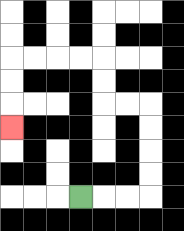{'start': '[3, 8]', 'end': '[0, 5]', 'path_directions': 'R,R,R,U,U,U,U,L,L,U,U,L,L,L,L,D,D,D', 'path_coordinates': '[[3, 8], [4, 8], [5, 8], [6, 8], [6, 7], [6, 6], [6, 5], [6, 4], [5, 4], [4, 4], [4, 3], [4, 2], [3, 2], [2, 2], [1, 2], [0, 2], [0, 3], [0, 4], [0, 5]]'}